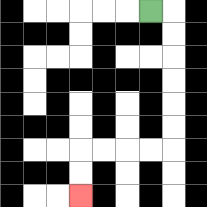{'start': '[6, 0]', 'end': '[3, 8]', 'path_directions': 'R,D,D,D,D,D,D,L,L,L,L,D,D', 'path_coordinates': '[[6, 0], [7, 0], [7, 1], [7, 2], [7, 3], [7, 4], [7, 5], [7, 6], [6, 6], [5, 6], [4, 6], [3, 6], [3, 7], [3, 8]]'}